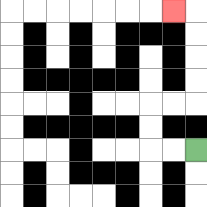{'start': '[8, 6]', 'end': '[7, 0]', 'path_directions': 'L,L,U,U,R,R,U,U,U,U,L', 'path_coordinates': '[[8, 6], [7, 6], [6, 6], [6, 5], [6, 4], [7, 4], [8, 4], [8, 3], [8, 2], [8, 1], [8, 0], [7, 0]]'}